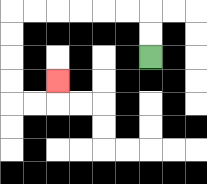{'start': '[6, 2]', 'end': '[2, 3]', 'path_directions': 'U,U,L,L,L,L,L,L,D,D,D,D,R,R,U', 'path_coordinates': '[[6, 2], [6, 1], [6, 0], [5, 0], [4, 0], [3, 0], [2, 0], [1, 0], [0, 0], [0, 1], [0, 2], [0, 3], [0, 4], [1, 4], [2, 4], [2, 3]]'}